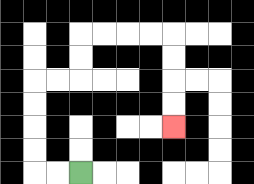{'start': '[3, 7]', 'end': '[7, 5]', 'path_directions': 'L,L,U,U,U,U,R,R,U,U,R,R,R,R,D,D,D,D', 'path_coordinates': '[[3, 7], [2, 7], [1, 7], [1, 6], [1, 5], [1, 4], [1, 3], [2, 3], [3, 3], [3, 2], [3, 1], [4, 1], [5, 1], [6, 1], [7, 1], [7, 2], [7, 3], [7, 4], [7, 5]]'}